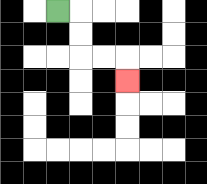{'start': '[2, 0]', 'end': '[5, 3]', 'path_directions': 'R,D,D,R,R,D', 'path_coordinates': '[[2, 0], [3, 0], [3, 1], [3, 2], [4, 2], [5, 2], [5, 3]]'}